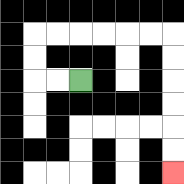{'start': '[3, 3]', 'end': '[7, 7]', 'path_directions': 'L,L,U,U,R,R,R,R,R,R,D,D,D,D,D,D', 'path_coordinates': '[[3, 3], [2, 3], [1, 3], [1, 2], [1, 1], [2, 1], [3, 1], [4, 1], [5, 1], [6, 1], [7, 1], [7, 2], [7, 3], [7, 4], [7, 5], [7, 6], [7, 7]]'}